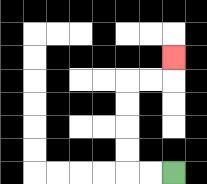{'start': '[7, 7]', 'end': '[7, 2]', 'path_directions': 'L,L,U,U,U,U,R,R,U', 'path_coordinates': '[[7, 7], [6, 7], [5, 7], [5, 6], [5, 5], [5, 4], [5, 3], [6, 3], [7, 3], [7, 2]]'}